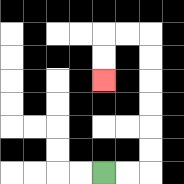{'start': '[4, 7]', 'end': '[4, 3]', 'path_directions': 'R,R,U,U,U,U,U,U,L,L,D,D', 'path_coordinates': '[[4, 7], [5, 7], [6, 7], [6, 6], [6, 5], [6, 4], [6, 3], [6, 2], [6, 1], [5, 1], [4, 1], [4, 2], [4, 3]]'}